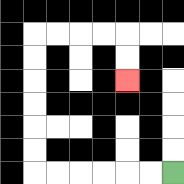{'start': '[7, 7]', 'end': '[5, 3]', 'path_directions': 'L,L,L,L,L,L,U,U,U,U,U,U,R,R,R,R,D,D', 'path_coordinates': '[[7, 7], [6, 7], [5, 7], [4, 7], [3, 7], [2, 7], [1, 7], [1, 6], [1, 5], [1, 4], [1, 3], [1, 2], [1, 1], [2, 1], [3, 1], [4, 1], [5, 1], [5, 2], [5, 3]]'}